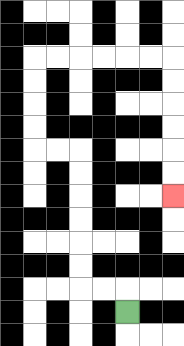{'start': '[5, 13]', 'end': '[7, 8]', 'path_directions': 'U,L,L,U,U,U,U,U,U,L,L,U,U,U,U,R,R,R,R,R,R,D,D,D,D,D,D', 'path_coordinates': '[[5, 13], [5, 12], [4, 12], [3, 12], [3, 11], [3, 10], [3, 9], [3, 8], [3, 7], [3, 6], [2, 6], [1, 6], [1, 5], [1, 4], [1, 3], [1, 2], [2, 2], [3, 2], [4, 2], [5, 2], [6, 2], [7, 2], [7, 3], [7, 4], [7, 5], [7, 6], [7, 7], [7, 8]]'}